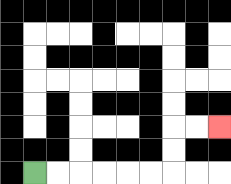{'start': '[1, 7]', 'end': '[9, 5]', 'path_directions': 'R,R,R,R,R,R,U,U,R,R', 'path_coordinates': '[[1, 7], [2, 7], [3, 7], [4, 7], [5, 7], [6, 7], [7, 7], [7, 6], [7, 5], [8, 5], [9, 5]]'}